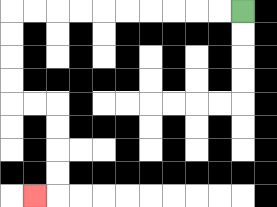{'start': '[10, 0]', 'end': '[1, 8]', 'path_directions': 'L,L,L,L,L,L,L,L,L,L,D,D,D,D,R,R,D,D,D,D,L', 'path_coordinates': '[[10, 0], [9, 0], [8, 0], [7, 0], [6, 0], [5, 0], [4, 0], [3, 0], [2, 0], [1, 0], [0, 0], [0, 1], [0, 2], [0, 3], [0, 4], [1, 4], [2, 4], [2, 5], [2, 6], [2, 7], [2, 8], [1, 8]]'}